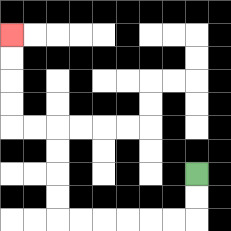{'start': '[8, 7]', 'end': '[0, 1]', 'path_directions': 'D,D,L,L,L,L,L,L,U,U,U,U,L,L,U,U,U,U', 'path_coordinates': '[[8, 7], [8, 8], [8, 9], [7, 9], [6, 9], [5, 9], [4, 9], [3, 9], [2, 9], [2, 8], [2, 7], [2, 6], [2, 5], [1, 5], [0, 5], [0, 4], [0, 3], [0, 2], [0, 1]]'}